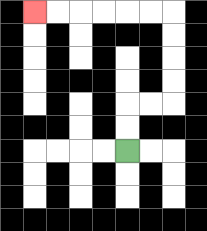{'start': '[5, 6]', 'end': '[1, 0]', 'path_directions': 'U,U,R,R,U,U,U,U,L,L,L,L,L,L', 'path_coordinates': '[[5, 6], [5, 5], [5, 4], [6, 4], [7, 4], [7, 3], [7, 2], [7, 1], [7, 0], [6, 0], [5, 0], [4, 0], [3, 0], [2, 0], [1, 0]]'}